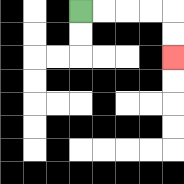{'start': '[3, 0]', 'end': '[7, 2]', 'path_directions': 'R,R,R,R,D,D', 'path_coordinates': '[[3, 0], [4, 0], [5, 0], [6, 0], [7, 0], [7, 1], [7, 2]]'}